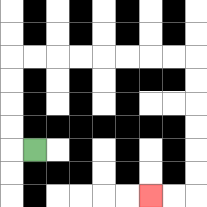{'start': '[1, 6]', 'end': '[6, 8]', 'path_directions': 'L,U,U,U,U,R,R,R,R,R,R,R,R,D,D,D,D,D,D,L,L', 'path_coordinates': '[[1, 6], [0, 6], [0, 5], [0, 4], [0, 3], [0, 2], [1, 2], [2, 2], [3, 2], [4, 2], [5, 2], [6, 2], [7, 2], [8, 2], [8, 3], [8, 4], [8, 5], [8, 6], [8, 7], [8, 8], [7, 8], [6, 8]]'}